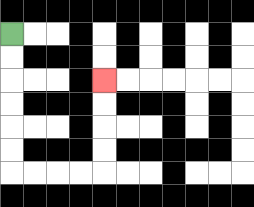{'start': '[0, 1]', 'end': '[4, 3]', 'path_directions': 'D,D,D,D,D,D,R,R,R,R,U,U,U,U', 'path_coordinates': '[[0, 1], [0, 2], [0, 3], [0, 4], [0, 5], [0, 6], [0, 7], [1, 7], [2, 7], [3, 7], [4, 7], [4, 6], [4, 5], [4, 4], [4, 3]]'}